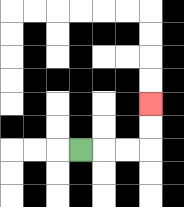{'start': '[3, 6]', 'end': '[6, 4]', 'path_directions': 'R,R,R,U,U', 'path_coordinates': '[[3, 6], [4, 6], [5, 6], [6, 6], [6, 5], [6, 4]]'}